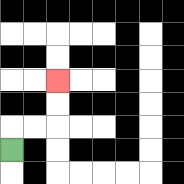{'start': '[0, 6]', 'end': '[2, 3]', 'path_directions': 'U,R,R,U,U', 'path_coordinates': '[[0, 6], [0, 5], [1, 5], [2, 5], [2, 4], [2, 3]]'}